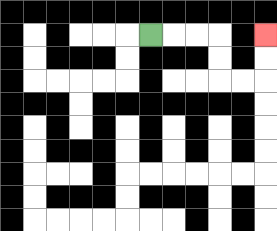{'start': '[6, 1]', 'end': '[11, 1]', 'path_directions': 'R,R,R,D,D,R,R,U,U', 'path_coordinates': '[[6, 1], [7, 1], [8, 1], [9, 1], [9, 2], [9, 3], [10, 3], [11, 3], [11, 2], [11, 1]]'}